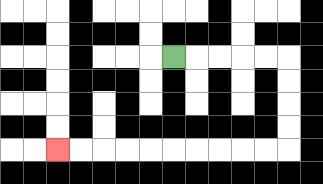{'start': '[7, 2]', 'end': '[2, 6]', 'path_directions': 'R,R,R,R,R,D,D,D,D,L,L,L,L,L,L,L,L,L,L', 'path_coordinates': '[[7, 2], [8, 2], [9, 2], [10, 2], [11, 2], [12, 2], [12, 3], [12, 4], [12, 5], [12, 6], [11, 6], [10, 6], [9, 6], [8, 6], [7, 6], [6, 6], [5, 6], [4, 6], [3, 6], [2, 6]]'}